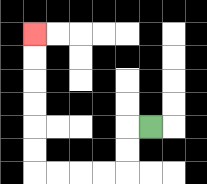{'start': '[6, 5]', 'end': '[1, 1]', 'path_directions': 'L,D,D,L,L,L,L,U,U,U,U,U,U', 'path_coordinates': '[[6, 5], [5, 5], [5, 6], [5, 7], [4, 7], [3, 7], [2, 7], [1, 7], [1, 6], [1, 5], [1, 4], [1, 3], [1, 2], [1, 1]]'}